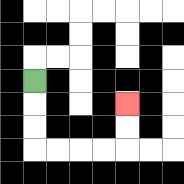{'start': '[1, 3]', 'end': '[5, 4]', 'path_directions': 'D,D,D,R,R,R,R,U,U', 'path_coordinates': '[[1, 3], [1, 4], [1, 5], [1, 6], [2, 6], [3, 6], [4, 6], [5, 6], [5, 5], [5, 4]]'}